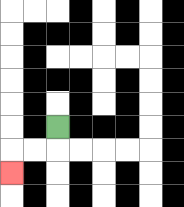{'start': '[2, 5]', 'end': '[0, 7]', 'path_directions': 'D,L,L,D', 'path_coordinates': '[[2, 5], [2, 6], [1, 6], [0, 6], [0, 7]]'}